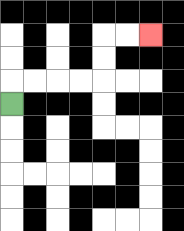{'start': '[0, 4]', 'end': '[6, 1]', 'path_directions': 'U,R,R,R,R,U,U,R,R', 'path_coordinates': '[[0, 4], [0, 3], [1, 3], [2, 3], [3, 3], [4, 3], [4, 2], [4, 1], [5, 1], [6, 1]]'}